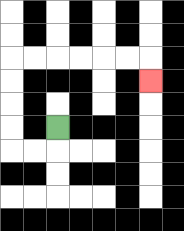{'start': '[2, 5]', 'end': '[6, 3]', 'path_directions': 'D,L,L,U,U,U,U,R,R,R,R,R,R,D', 'path_coordinates': '[[2, 5], [2, 6], [1, 6], [0, 6], [0, 5], [0, 4], [0, 3], [0, 2], [1, 2], [2, 2], [3, 2], [4, 2], [5, 2], [6, 2], [6, 3]]'}